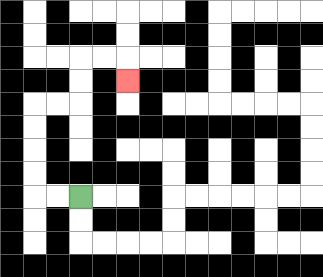{'start': '[3, 8]', 'end': '[5, 3]', 'path_directions': 'L,L,U,U,U,U,R,R,U,U,R,R,D', 'path_coordinates': '[[3, 8], [2, 8], [1, 8], [1, 7], [1, 6], [1, 5], [1, 4], [2, 4], [3, 4], [3, 3], [3, 2], [4, 2], [5, 2], [5, 3]]'}